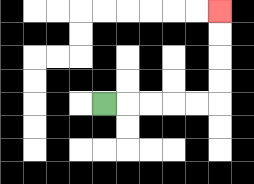{'start': '[4, 4]', 'end': '[9, 0]', 'path_directions': 'R,R,R,R,R,U,U,U,U', 'path_coordinates': '[[4, 4], [5, 4], [6, 4], [7, 4], [8, 4], [9, 4], [9, 3], [9, 2], [9, 1], [9, 0]]'}